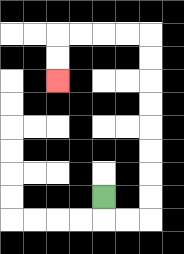{'start': '[4, 8]', 'end': '[2, 3]', 'path_directions': 'D,R,R,U,U,U,U,U,U,U,U,L,L,L,L,D,D', 'path_coordinates': '[[4, 8], [4, 9], [5, 9], [6, 9], [6, 8], [6, 7], [6, 6], [6, 5], [6, 4], [6, 3], [6, 2], [6, 1], [5, 1], [4, 1], [3, 1], [2, 1], [2, 2], [2, 3]]'}